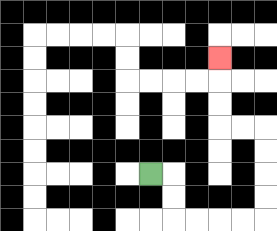{'start': '[6, 7]', 'end': '[9, 2]', 'path_directions': 'R,D,D,R,R,R,R,U,U,U,U,L,L,U,U,U', 'path_coordinates': '[[6, 7], [7, 7], [7, 8], [7, 9], [8, 9], [9, 9], [10, 9], [11, 9], [11, 8], [11, 7], [11, 6], [11, 5], [10, 5], [9, 5], [9, 4], [9, 3], [9, 2]]'}